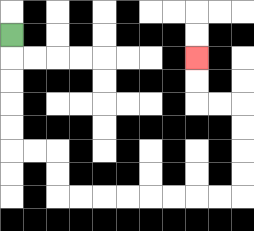{'start': '[0, 1]', 'end': '[8, 2]', 'path_directions': 'D,D,D,D,D,R,R,D,D,R,R,R,R,R,R,R,R,U,U,U,U,L,L,U,U', 'path_coordinates': '[[0, 1], [0, 2], [0, 3], [0, 4], [0, 5], [0, 6], [1, 6], [2, 6], [2, 7], [2, 8], [3, 8], [4, 8], [5, 8], [6, 8], [7, 8], [8, 8], [9, 8], [10, 8], [10, 7], [10, 6], [10, 5], [10, 4], [9, 4], [8, 4], [8, 3], [8, 2]]'}